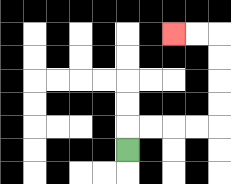{'start': '[5, 6]', 'end': '[7, 1]', 'path_directions': 'U,R,R,R,R,U,U,U,U,L,L', 'path_coordinates': '[[5, 6], [5, 5], [6, 5], [7, 5], [8, 5], [9, 5], [9, 4], [9, 3], [9, 2], [9, 1], [8, 1], [7, 1]]'}